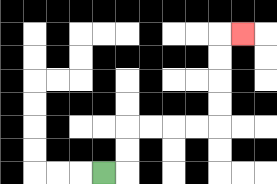{'start': '[4, 7]', 'end': '[10, 1]', 'path_directions': 'R,U,U,R,R,R,R,U,U,U,U,R', 'path_coordinates': '[[4, 7], [5, 7], [5, 6], [5, 5], [6, 5], [7, 5], [8, 5], [9, 5], [9, 4], [9, 3], [9, 2], [9, 1], [10, 1]]'}